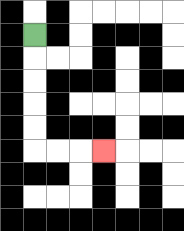{'start': '[1, 1]', 'end': '[4, 6]', 'path_directions': 'D,D,D,D,D,R,R,R', 'path_coordinates': '[[1, 1], [1, 2], [1, 3], [1, 4], [1, 5], [1, 6], [2, 6], [3, 6], [4, 6]]'}